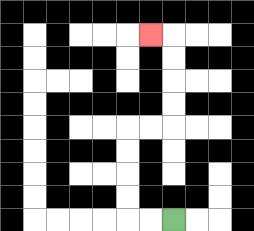{'start': '[7, 9]', 'end': '[6, 1]', 'path_directions': 'L,L,U,U,U,U,R,R,U,U,U,U,L', 'path_coordinates': '[[7, 9], [6, 9], [5, 9], [5, 8], [5, 7], [5, 6], [5, 5], [6, 5], [7, 5], [7, 4], [7, 3], [7, 2], [7, 1], [6, 1]]'}